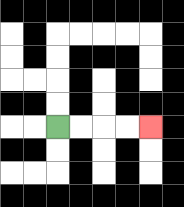{'start': '[2, 5]', 'end': '[6, 5]', 'path_directions': 'R,R,R,R', 'path_coordinates': '[[2, 5], [3, 5], [4, 5], [5, 5], [6, 5]]'}